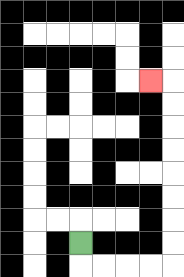{'start': '[3, 10]', 'end': '[6, 3]', 'path_directions': 'D,R,R,R,R,U,U,U,U,U,U,U,U,L', 'path_coordinates': '[[3, 10], [3, 11], [4, 11], [5, 11], [6, 11], [7, 11], [7, 10], [7, 9], [7, 8], [7, 7], [7, 6], [7, 5], [7, 4], [7, 3], [6, 3]]'}